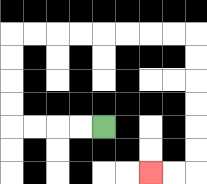{'start': '[4, 5]', 'end': '[6, 7]', 'path_directions': 'L,L,L,L,U,U,U,U,R,R,R,R,R,R,R,R,D,D,D,D,D,D,L,L', 'path_coordinates': '[[4, 5], [3, 5], [2, 5], [1, 5], [0, 5], [0, 4], [0, 3], [0, 2], [0, 1], [1, 1], [2, 1], [3, 1], [4, 1], [5, 1], [6, 1], [7, 1], [8, 1], [8, 2], [8, 3], [8, 4], [8, 5], [8, 6], [8, 7], [7, 7], [6, 7]]'}